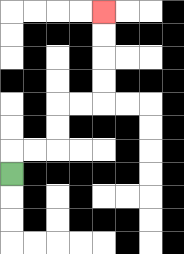{'start': '[0, 7]', 'end': '[4, 0]', 'path_directions': 'U,R,R,U,U,R,R,U,U,U,U', 'path_coordinates': '[[0, 7], [0, 6], [1, 6], [2, 6], [2, 5], [2, 4], [3, 4], [4, 4], [4, 3], [4, 2], [4, 1], [4, 0]]'}